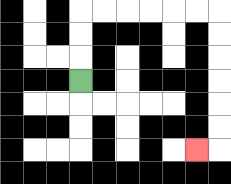{'start': '[3, 3]', 'end': '[8, 6]', 'path_directions': 'U,U,U,R,R,R,R,R,R,D,D,D,D,D,D,L', 'path_coordinates': '[[3, 3], [3, 2], [3, 1], [3, 0], [4, 0], [5, 0], [6, 0], [7, 0], [8, 0], [9, 0], [9, 1], [9, 2], [9, 3], [9, 4], [9, 5], [9, 6], [8, 6]]'}